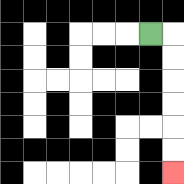{'start': '[6, 1]', 'end': '[7, 7]', 'path_directions': 'R,D,D,D,D,D,D', 'path_coordinates': '[[6, 1], [7, 1], [7, 2], [7, 3], [7, 4], [7, 5], [7, 6], [7, 7]]'}